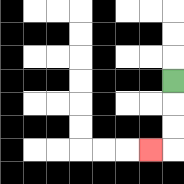{'start': '[7, 3]', 'end': '[6, 6]', 'path_directions': 'D,D,D,L', 'path_coordinates': '[[7, 3], [7, 4], [7, 5], [7, 6], [6, 6]]'}